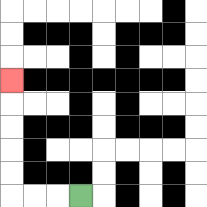{'start': '[3, 8]', 'end': '[0, 3]', 'path_directions': 'L,L,L,U,U,U,U,U', 'path_coordinates': '[[3, 8], [2, 8], [1, 8], [0, 8], [0, 7], [0, 6], [0, 5], [0, 4], [0, 3]]'}